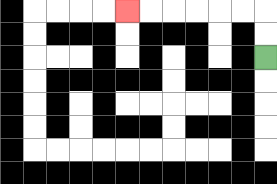{'start': '[11, 2]', 'end': '[5, 0]', 'path_directions': 'U,U,L,L,L,L,L,L', 'path_coordinates': '[[11, 2], [11, 1], [11, 0], [10, 0], [9, 0], [8, 0], [7, 0], [6, 0], [5, 0]]'}